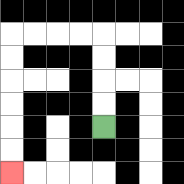{'start': '[4, 5]', 'end': '[0, 7]', 'path_directions': 'U,U,U,U,L,L,L,L,D,D,D,D,D,D', 'path_coordinates': '[[4, 5], [4, 4], [4, 3], [4, 2], [4, 1], [3, 1], [2, 1], [1, 1], [0, 1], [0, 2], [0, 3], [0, 4], [0, 5], [0, 6], [0, 7]]'}